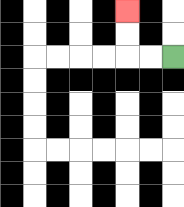{'start': '[7, 2]', 'end': '[5, 0]', 'path_directions': 'L,L,U,U', 'path_coordinates': '[[7, 2], [6, 2], [5, 2], [5, 1], [5, 0]]'}